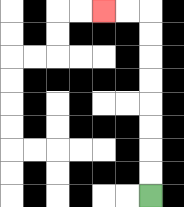{'start': '[6, 8]', 'end': '[4, 0]', 'path_directions': 'U,U,U,U,U,U,U,U,L,L', 'path_coordinates': '[[6, 8], [6, 7], [6, 6], [6, 5], [6, 4], [6, 3], [6, 2], [6, 1], [6, 0], [5, 0], [4, 0]]'}